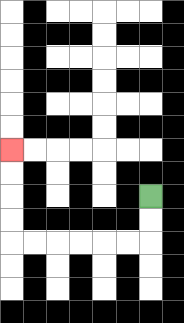{'start': '[6, 8]', 'end': '[0, 6]', 'path_directions': 'D,D,L,L,L,L,L,L,U,U,U,U', 'path_coordinates': '[[6, 8], [6, 9], [6, 10], [5, 10], [4, 10], [3, 10], [2, 10], [1, 10], [0, 10], [0, 9], [0, 8], [0, 7], [0, 6]]'}